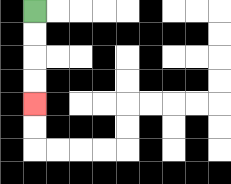{'start': '[1, 0]', 'end': '[1, 4]', 'path_directions': 'D,D,D,D', 'path_coordinates': '[[1, 0], [1, 1], [1, 2], [1, 3], [1, 4]]'}